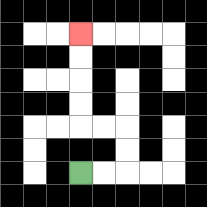{'start': '[3, 7]', 'end': '[3, 1]', 'path_directions': 'R,R,U,U,L,L,U,U,U,U', 'path_coordinates': '[[3, 7], [4, 7], [5, 7], [5, 6], [5, 5], [4, 5], [3, 5], [3, 4], [3, 3], [3, 2], [3, 1]]'}